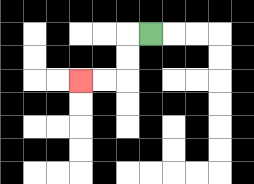{'start': '[6, 1]', 'end': '[3, 3]', 'path_directions': 'L,D,D,L,L', 'path_coordinates': '[[6, 1], [5, 1], [5, 2], [5, 3], [4, 3], [3, 3]]'}